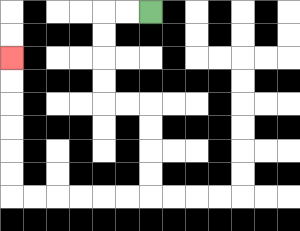{'start': '[6, 0]', 'end': '[0, 2]', 'path_directions': 'L,L,D,D,D,D,R,R,D,D,D,D,L,L,L,L,L,L,U,U,U,U,U,U', 'path_coordinates': '[[6, 0], [5, 0], [4, 0], [4, 1], [4, 2], [4, 3], [4, 4], [5, 4], [6, 4], [6, 5], [6, 6], [6, 7], [6, 8], [5, 8], [4, 8], [3, 8], [2, 8], [1, 8], [0, 8], [0, 7], [0, 6], [0, 5], [0, 4], [0, 3], [0, 2]]'}